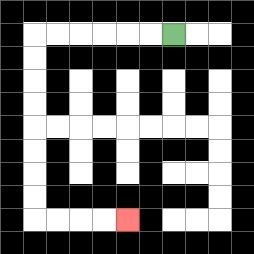{'start': '[7, 1]', 'end': '[5, 9]', 'path_directions': 'L,L,L,L,L,L,D,D,D,D,D,D,D,D,R,R,R,R', 'path_coordinates': '[[7, 1], [6, 1], [5, 1], [4, 1], [3, 1], [2, 1], [1, 1], [1, 2], [1, 3], [1, 4], [1, 5], [1, 6], [1, 7], [1, 8], [1, 9], [2, 9], [3, 9], [4, 9], [5, 9]]'}